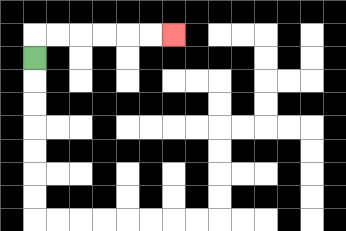{'start': '[1, 2]', 'end': '[7, 1]', 'path_directions': 'U,R,R,R,R,R,R', 'path_coordinates': '[[1, 2], [1, 1], [2, 1], [3, 1], [4, 1], [5, 1], [6, 1], [7, 1]]'}